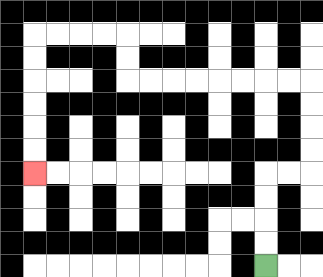{'start': '[11, 11]', 'end': '[1, 7]', 'path_directions': 'U,U,U,U,R,R,U,U,U,U,L,L,L,L,L,L,L,L,U,U,L,L,L,L,D,D,D,D,D,D', 'path_coordinates': '[[11, 11], [11, 10], [11, 9], [11, 8], [11, 7], [12, 7], [13, 7], [13, 6], [13, 5], [13, 4], [13, 3], [12, 3], [11, 3], [10, 3], [9, 3], [8, 3], [7, 3], [6, 3], [5, 3], [5, 2], [5, 1], [4, 1], [3, 1], [2, 1], [1, 1], [1, 2], [1, 3], [1, 4], [1, 5], [1, 6], [1, 7]]'}